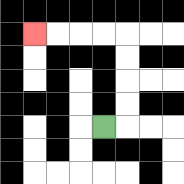{'start': '[4, 5]', 'end': '[1, 1]', 'path_directions': 'R,U,U,U,U,L,L,L,L', 'path_coordinates': '[[4, 5], [5, 5], [5, 4], [5, 3], [5, 2], [5, 1], [4, 1], [3, 1], [2, 1], [1, 1]]'}